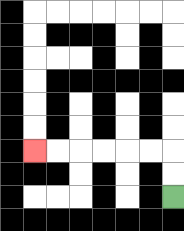{'start': '[7, 8]', 'end': '[1, 6]', 'path_directions': 'U,U,L,L,L,L,L,L', 'path_coordinates': '[[7, 8], [7, 7], [7, 6], [6, 6], [5, 6], [4, 6], [3, 6], [2, 6], [1, 6]]'}